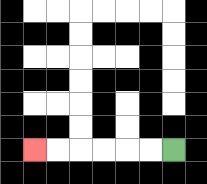{'start': '[7, 6]', 'end': '[1, 6]', 'path_directions': 'L,L,L,L,L,L', 'path_coordinates': '[[7, 6], [6, 6], [5, 6], [4, 6], [3, 6], [2, 6], [1, 6]]'}